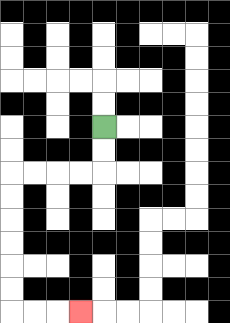{'start': '[4, 5]', 'end': '[3, 13]', 'path_directions': 'D,D,L,L,L,L,D,D,D,D,D,D,R,R,R', 'path_coordinates': '[[4, 5], [4, 6], [4, 7], [3, 7], [2, 7], [1, 7], [0, 7], [0, 8], [0, 9], [0, 10], [0, 11], [0, 12], [0, 13], [1, 13], [2, 13], [3, 13]]'}